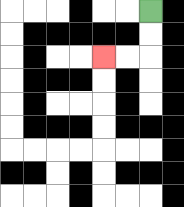{'start': '[6, 0]', 'end': '[4, 2]', 'path_directions': 'D,D,L,L', 'path_coordinates': '[[6, 0], [6, 1], [6, 2], [5, 2], [4, 2]]'}